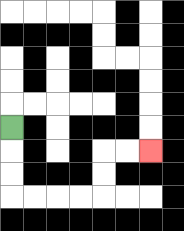{'start': '[0, 5]', 'end': '[6, 6]', 'path_directions': 'D,D,D,R,R,R,R,U,U,R,R', 'path_coordinates': '[[0, 5], [0, 6], [0, 7], [0, 8], [1, 8], [2, 8], [3, 8], [4, 8], [4, 7], [4, 6], [5, 6], [6, 6]]'}